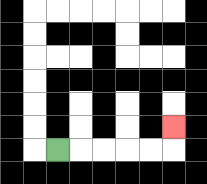{'start': '[2, 6]', 'end': '[7, 5]', 'path_directions': 'R,R,R,R,R,U', 'path_coordinates': '[[2, 6], [3, 6], [4, 6], [5, 6], [6, 6], [7, 6], [7, 5]]'}